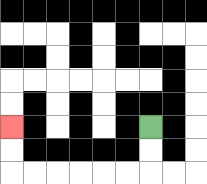{'start': '[6, 5]', 'end': '[0, 5]', 'path_directions': 'D,D,L,L,L,L,L,L,U,U', 'path_coordinates': '[[6, 5], [6, 6], [6, 7], [5, 7], [4, 7], [3, 7], [2, 7], [1, 7], [0, 7], [0, 6], [0, 5]]'}